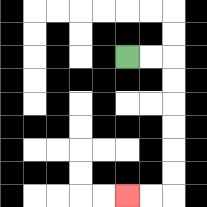{'start': '[5, 2]', 'end': '[5, 8]', 'path_directions': 'R,R,D,D,D,D,D,D,L,L', 'path_coordinates': '[[5, 2], [6, 2], [7, 2], [7, 3], [7, 4], [7, 5], [7, 6], [7, 7], [7, 8], [6, 8], [5, 8]]'}